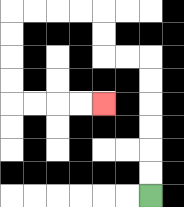{'start': '[6, 8]', 'end': '[4, 4]', 'path_directions': 'U,U,U,U,U,U,L,L,U,U,L,L,L,L,D,D,D,D,R,R,R,R', 'path_coordinates': '[[6, 8], [6, 7], [6, 6], [6, 5], [6, 4], [6, 3], [6, 2], [5, 2], [4, 2], [4, 1], [4, 0], [3, 0], [2, 0], [1, 0], [0, 0], [0, 1], [0, 2], [0, 3], [0, 4], [1, 4], [2, 4], [3, 4], [4, 4]]'}